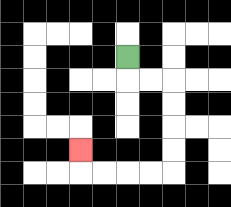{'start': '[5, 2]', 'end': '[3, 6]', 'path_directions': 'D,R,R,D,D,D,D,L,L,L,L,U', 'path_coordinates': '[[5, 2], [5, 3], [6, 3], [7, 3], [7, 4], [7, 5], [7, 6], [7, 7], [6, 7], [5, 7], [4, 7], [3, 7], [3, 6]]'}